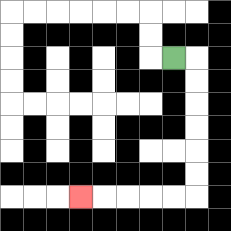{'start': '[7, 2]', 'end': '[3, 8]', 'path_directions': 'R,D,D,D,D,D,D,L,L,L,L,L', 'path_coordinates': '[[7, 2], [8, 2], [8, 3], [8, 4], [8, 5], [8, 6], [8, 7], [8, 8], [7, 8], [6, 8], [5, 8], [4, 8], [3, 8]]'}